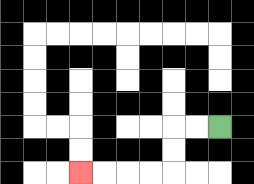{'start': '[9, 5]', 'end': '[3, 7]', 'path_directions': 'L,L,D,D,L,L,L,L', 'path_coordinates': '[[9, 5], [8, 5], [7, 5], [7, 6], [7, 7], [6, 7], [5, 7], [4, 7], [3, 7]]'}